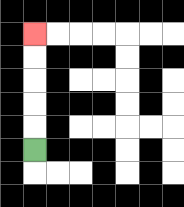{'start': '[1, 6]', 'end': '[1, 1]', 'path_directions': 'U,U,U,U,U', 'path_coordinates': '[[1, 6], [1, 5], [1, 4], [1, 3], [1, 2], [1, 1]]'}